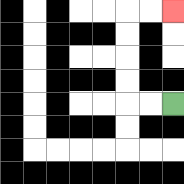{'start': '[7, 4]', 'end': '[7, 0]', 'path_directions': 'L,L,U,U,U,U,R,R', 'path_coordinates': '[[7, 4], [6, 4], [5, 4], [5, 3], [5, 2], [5, 1], [5, 0], [6, 0], [7, 0]]'}